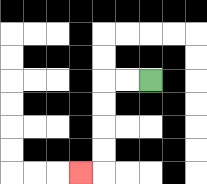{'start': '[6, 3]', 'end': '[3, 7]', 'path_directions': 'L,L,D,D,D,D,L', 'path_coordinates': '[[6, 3], [5, 3], [4, 3], [4, 4], [4, 5], [4, 6], [4, 7], [3, 7]]'}